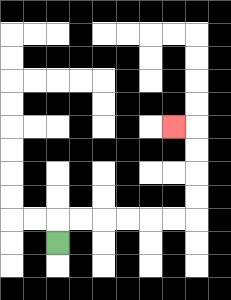{'start': '[2, 10]', 'end': '[7, 5]', 'path_directions': 'U,R,R,R,R,R,R,U,U,U,U,L', 'path_coordinates': '[[2, 10], [2, 9], [3, 9], [4, 9], [5, 9], [6, 9], [7, 9], [8, 9], [8, 8], [8, 7], [8, 6], [8, 5], [7, 5]]'}